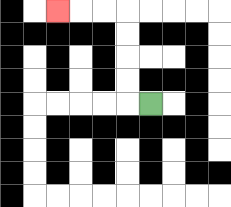{'start': '[6, 4]', 'end': '[2, 0]', 'path_directions': 'L,U,U,U,U,L,L,L', 'path_coordinates': '[[6, 4], [5, 4], [5, 3], [5, 2], [5, 1], [5, 0], [4, 0], [3, 0], [2, 0]]'}